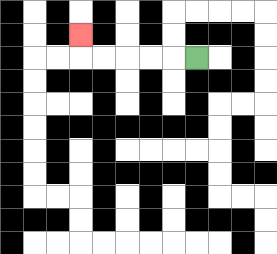{'start': '[8, 2]', 'end': '[3, 1]', 'path_directions': 'L,L,L,L,L,U', 'path_coordinates': '[[8, 2], [7, 2], [6, 2], [5, 2], [4, 2], [3, 2], [3, 1]]'}